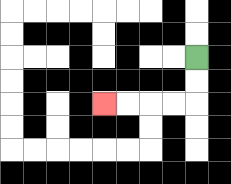{'start': '[8, 2]', 'end': '[4, 4]', 'path_directions': 'D,D,L,L,L,L', 'path_coordinates': '[[8, 2], [8, 3], [8, 4], [7, 4], [6, 4], [5, 4], [4, 4]]'}